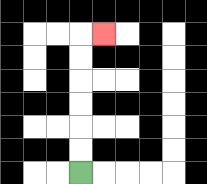{'start': '[3, 7]', 'end': '[4, 1]', 'path_directions': 'U,U,U,U,U,U,R', 'path_coordinates': '[[3, 7], [3, 6], [3, 5], [3, 4], [3, 3], [3, 2], [3, 1], [4, 1]]'}